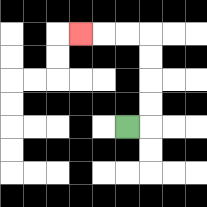{'start': '[5, 5]', 'end': '[3, 1]', 'path_directions': 'R,U,U,U,U,L,L,L', 'path_coordinates': '[[5, 5], [6, 5], [6, 4], [6, 3], [6, 2], [6, 1], [5, 1], [4, 1], [3, 1]]'}